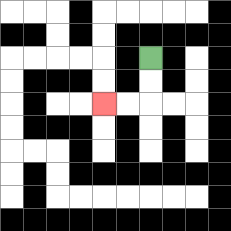{'start': '[6, 2]', 'end': '[4, 4]', 'path_directions': 'D,D,L,L', 'path_coordinates': '[[6, 2], [6, 3], [6, 4], [5, 4], [4, 4]]'}